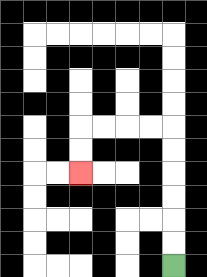{'start': '[7, 11]', 'end': '[3, 7]', 'path_directions': 'U,U,U,U,U,U,L,L,L,L,D,D', 'path_coordinates': '[[7, 11], [7, 10], [7, 9], [7, 8], [7, 7], [7, 6], [7, 5], [6, 5], [5, 5], [4, 5], [3, 5], [3, 6], [3, 7]]'}